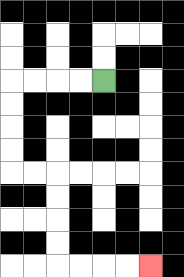{'start': '[4, 3]', 'end': '[6, 11]', 'path_directions': 'L,L,L,L,D,D,D,D,R,R,D,D,D,D,R,R,R,R', 'path_coordinates': '[[4, 3], [3, 3], [2, 3], [1, 3], [0, 3], [0, 4], [0, 5], [0, 6], [0, 7], [1, 7], [2, 7], [2, 8], [2, 9], [2, 10], [2, 11], [3, 11], [4, 11], [5, 11], [6, 11]]'}